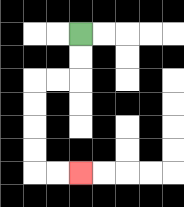{'start': '[3, 1]', 'end': '[3, 7]', 'path_directions': 'D,D,L,L,D,D,D,D,R,R', 'path_coordinates': '[[3, 1], [3, 2], [3, 3], [2, 3], [1, 3], [1, 4], [1, 5], [1, 6], [1, 7], [2, 7], [3, 7]]'}